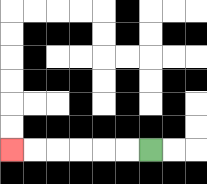{'start': '[6, 6]', 'end': '[0, 6]', 'path_directions': 'L,L,L,L,L,L', 'path_coordinates': '[[6, 6], [5, 6], [4, 6], [3, 6], [2, 6], [1, 6], [0, 6]]'}